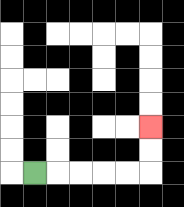{'start': '[1, 7]', 'end': '[6, 5]', 'path_directions': 'R,R,R,R,R,U,U', 'path_coordinates': '[[1, 7], [2, 7], [3, 7], [4, 7], [5, 7], [6, 7], [6, 6], [6, 5]]'}